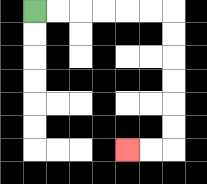{'start': '[1, 0]', 'end': '[5, 6]', 'path_directions': 'R,R,R,R,R,R,D,D,D,D,D,D,L,L', 'path_coordinates': '[[1, 0], [2, 0], [3, 0], [4, 0], [5, 0], [6, 0], [7, 0], [7, 1], [7, 2], [7, 3], [7, 4], [7, 5], [7, 6], [6, 6], [5, 6]]'}